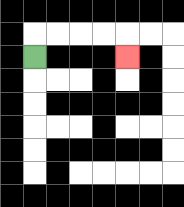{'start': '[1, 2]', 'end': '[5, 2]', 'path_directions': 'U,R,R,R,R,D', 'path_coordinates': '[[1, 2], [1, 1], [2, 1], [3, 1], [4, 1], [5, 1], [5, 2]]'}